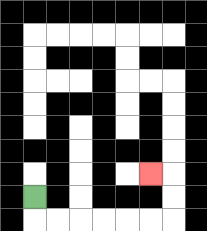{'start': '[1, 8]', 'end': '[6, 7]', 'path_directions': 'D,R,R,R,R,R,R,U,U,L', 'path_coordinates': '[[1, 8], [1, 9], [2, 9], [3, 9], [4, 9], [5, 9], [6, 9], [7, 9], [7, 8], [7, 7], [6, 7]]'}